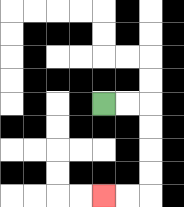{'start': '[4, 4]', 'end': '[4, 8]', 'path_directions': 'R,R,D,D,D,D,L,L', 'path_coordinates': '[[4, 4], [5, 4], [6, 4], [6, 5], [6, 6], [6, 7], [6, 8], [5, 8], [4, 8]]'}